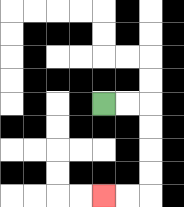{'start': '[4, 4]', 'end': '[4, 8]', 'path_directions': 'R,R,D,D,D,D,L,L', 'path_coordinates': '[[4, 4], [5, 4], [6, 4], [6, 5], [6, 6], [6, 7], [6, 8], [5, 8], [4, 8]]'}